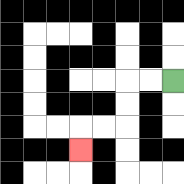{'start': '[7, 3]', 'end': '[3, 6]', 'path_directions': 'L,L,D,D,L,L,D', 'path_coordinates': '[[7, 3], [6, 3], [5, 3], [5, 4], [5, 5], [4, 5], [3, 5], [3, 6]]'}